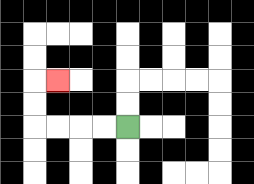{'start': '[5, 5]', 'end': '[2, 3]', 'path_directions': 'L,L,L,L,U,U,R', 'path_coordinates': '[[5, 5], [4, 5], [3, 5], [2, 5], [1, 5], [1, 4], [1, 3], [2, 3]]'}